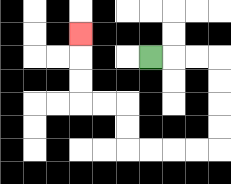{'start': '[6, 2]', 'end': '[3, 1]', 'path_directions': 'R,R,R,D,D,D,D,L,L,L,L,U,U,L,L,U,U,U', 'path_coordinates': '[[6, 2], [7, 2], [8, 2], [9, 2], [9, 3], [9, 4], [9, 5], [9, 6], [8, 6], [7, 6], [6, 6], [5, 6], [5, 5], [5, 4], [4, 4], [3, 4], [3, 3], [3, 2], [3, 1]]'}